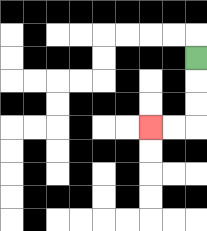{'start': '[8, 2]', 'end': '[6, 5]', 'path_directions': 'D,D,D,L,L', 'path_coordinates': '[[8, 2], [8, 3], [8, 4], [8, 5], [7, 5], [6, 5]]'}